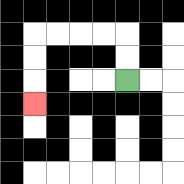{'start': '[5, 3]', 'end': '[1, 4]', 'path_directions': 'U,U,L,L,L,L,D,D,D', 'path_coordinates': '[[5, 3], [5, 2], [5, 1], [4, 1], [3, 1], [2, 1], [1, 1], [1, 2], [1, 3], [1, 4]]'}